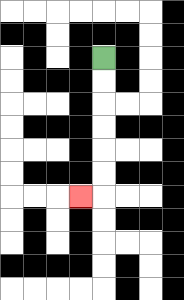{'start': '[4, 2]', 'end': '[3, 8]', 'path_directions': 'D,D,D,D,D,D,L', 'path_coordinates': '[[4, 2], [4, 3], [4, 4], [4, 5], [4, 6], [4, 7], [4, 8], [3, 8]]'}